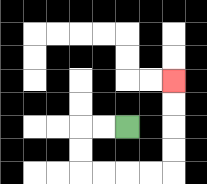{'start': '[5, 5]', 'end': '[7, 3]', 'path_directions': 'L,L,D,D,R,R,R,R,U,U,U,U', 'path_coordinates': '[[5, 5], [4, 5], [3, 5], [3, 6], [3, 7], [4, 7], [5, 7], [6, 7], [7, 7], [7, 6], [7, 5], [7, 4], [7, 3]]'}